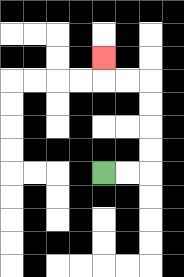{'start': '[4, 7]', 'end': '[4, 2]', 'path_directions': 'R,R,U,U,U,U,L,L,U', 'path_coordinates': '[[4, 7], [5, 7], [6, 7], [6, 6], [6, 5], [6, 4], [6, 3], [5, 3], [4, 3], [4, 2]]'}